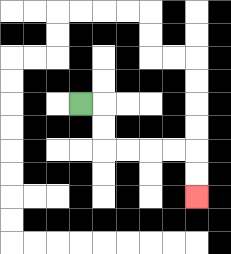{'start': '[3, 4]', 'end': '[8, 8]', 'path_directions': 'R,D,D,R,R,R,R,D,D', 'path_coordinates': '[[3, 4], [4, 4], [4, 5], [4, 6], [5, 6], [6, 6], [7, 6], [8, 6], [8, 7], [8, 8]]'}